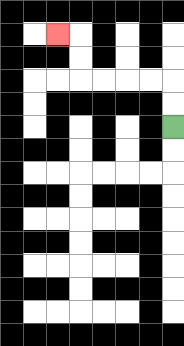{'start': '[7, 5]', 'end': '[2, 1]', 'path_directions': 'U,U,L,L,L,L,U,U,L', 'path_coordinates': '[[7, 5], [7, 4], [7, 3], [6, 3], [5, 3], [4, 3], [3, 3], [3, 2], [3, 1], [2, 1]]'}